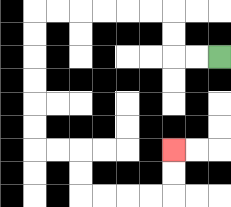{'start': '[9, 2]', 'end': '[7, 6]', 'path_directions': 'L,L,U,U,L,L,L,L,L,L,D,D,D,D,D,D,R,R,D,D,R,R,R,R,U,U', 'path_coordinates': '[[9, 2], [8, 2], [7, 2], [7, 1], [7, 0], [6, 0], [5, 0], [4, 0], [3, 0], [2, 0], [1, 0], [1, 1], [1, 2], [1, 3], [1, 4], [1, 5], [1, 6], [2, 6], [3, 6], [3, 7], [3, 8], [4, 8], [5, 8], [6, 8], [7, 8], [7, 7], [7, 6]]'}